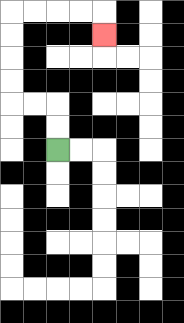{'start': '[2, 6]', 'end': '[4, 1]', 'path_directions': 'U,U,L,L,U,U,U,U,R,R,R,R,D', 'path_coordinates': '[[2, 6], [2, 5], [2, 4], [1, 4], [0, 4], [0, 3], [0, 2], [0, 1], [0, 0], [1, 0], [2, 0], [3, 0], [4, 0], [4, 1]]'}